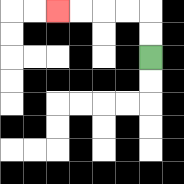{'start': '[6, 2]', 'end': '[2, 0]', 'path_directions': 'U,U,L,L,L,L', 'path_coordinates': '[[6, 2], [6, 1], [6, 0], [5, 0], [4, 0], [3, 0], [2, 0]]'}